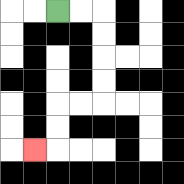{'start': '[2, 0]', 'end': '[1, 6]', 'path_directions': 'R,R,D,D,D,D,L,L,D,D,L', 'path_coordinates': '[[2, 0], [3, 0], [4, 0], [4, 1], [4, 2], [4, 3], [4, 4], [3, 4], [2, 4], [2, 5], [2, 6], [1, 6]]'}